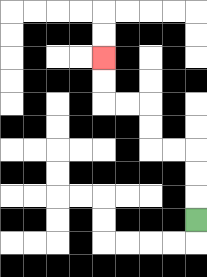{'start': '[8, 9]', 'end': '[4, 2]', 'path_directions': 'U,U,U,L,L,U,U,L,L,U,U', 'path_coordinates': '[[8, 9], [8, 8], [8, 7], [8, 6], [7, 6], [6, 6], [6, 5], [6, 4], [5, 4], [4, 4], [4, 3], [4, 2]]'}